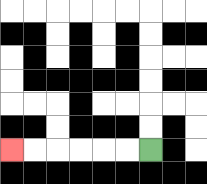{'start': '[6, 6]', 'end': '[0, 6]', 'path_directions': 'L,L,L,L,L,L', 'path_coordinates': '[[6, 6], [5, 6], [4, 6], [3, 6], [2, 6], [1, 6], [0, 6]]'}